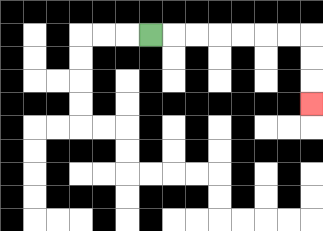{'start': '[6, 1]', 'end': '[13, 4]', 'path_directions': 'R,R,R,R,R,R,R,D,D,D', 'path_coordinates': '[[6, 1], [7, 1], [8, 1], [9, 1], [10, 1], [11, 1], [12, 1], [13, 1], [13, 2], [13, 3], [13, 4]]'}